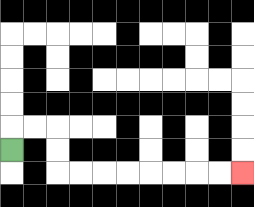{'start': '[0, 6]', 'end': '[10, 7]', 'path_directions': 'U,R,R,D,D,R,R,R,R,R,R,R,R', 'path_coordinates': '[[0, 6], [0, 5], [1, 5], [2, 5], [2, 6], [2, 7], [3, 7], [4, 7], [5, 7], [6, 7], [7, 7], [8, 7], [9, 7], [10, 7]]'}